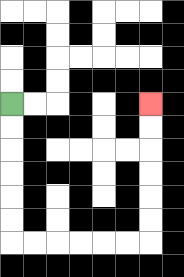{'start': '[0, 4]', 'end': '[6, 4]', 'path_directions': 'D,D,D,D,D,D,R,R,R,R,R,R,U,U,U,U,U,U', 'path_coordinates': '[[0, 4], [0, 5], [0, 6], [0, 7], [0, 8], [0, 9], [0, 10], [1, 10], [2, 10], [3, 10], [4, 10], [5, 10], [6, 10], [6, 9], [6, 8], [6, 7], [6, 6], [6, 5], [6, 4]]'}